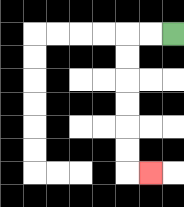{'start': '[7, 1]', 'end': '[6, 7]', 'path_directions': 'L,L,D,D,D,D,D,D,R', 'path_coordinates': '[[7, 1], [6, 1], [5, 1], [5, 2], [5, 3], [5, 4], [5, 5], [5, 6], [5, 7], [6, 7]]'}